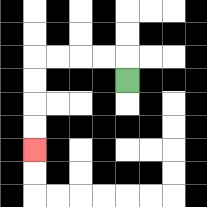{'start': '[5, 3]', 'end': '[1, 6]', 'path_directions': 'U,L,L,L,L,D,D,D,D', 'path_coordinates': '[[5, 3], [5, 2], [4, 2], [3, 2], [2, 2], [1, 2], [1, 3], [1, 4], [1, 5], [1, 6]]'}